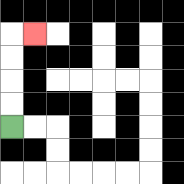{'start': '[0, 5]', 'end': '[1, 1]', 'path_directions': 'U,U,U,U,R', 'path_coordinates': '[[0, 5], [0, 4], [0, 3], [0, 2], [0, 1], [1, 1]]'}